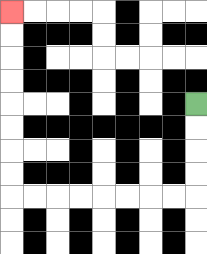{'start': '[8, 4]', 'end': '[0, 0]', 'path_directions': 'D,D,D,D,L,L,L,L,L,L,L,L,U,U,U,U,U,U,U,U', 'path_coordinates': '[[8, 4], [8, 5], [8, 6], [8, 7], [8, 8], [7, 8], [6, 8], [5, 8], [4, 8], [3, 8], [2, 8], [1, 8], [0, 8], [0, 7], [0, 6], [0, 5], [0, 4], [0, 3], [0, 2], [0, 1], [0, 0]]'}